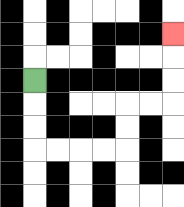{'start': '[1, 3]', 'end': '[7, 1]', 'path_directions': 'D,D,D,R,R,R,R,U,U,R,R,U,U,U', 'path_coordinates': '[[1, 3], [1, 4], [1, 5], [1, 6], [2, 6], [3, 6], [4, 6], [5, 6], [5, 5], [5, 4], [6, 4], [7, 4], [7, 3], [7, 2], [7, 1]]'}